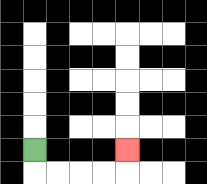{'start': '[1, 6]', 'end': '[5, 6]', 'path_directions': 'D,R,R,R,R,U', 'path_coordinates': '[[1, 6], [1, 7], [2, 7], [3, 7], [4, 7], [5, 7], [5, 6]]'}